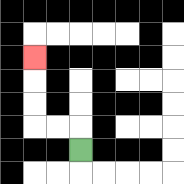{'start': '[3, 6]', 'end': '[1, 2]', 'path_directions': 'U,L,L,U,U,U', 'path_coordinates': '[[3, 6], [3, 5], [2, 5], [1, 5], [1, 4], [1, 3], [1, 2]]'}